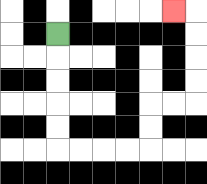{'start': '[2, 1]', 'end': '[7, 0]', 'path_directions': 'D,D,D,D,D,R,R,R,R,U,U,R,R,U,U,U,U,L', 'path_coordinates': '[[2, 1], [2, 2], [2, 3], [2, 4], [2, 5], [2, 6], [3, 6], [4, 6], [5, 6], [6, 6], [6, 5], [6, 4], [7, 4], [8, 4], [8, 3], [8, 2], [8, 1], [8, 0], [7, 0]]'}